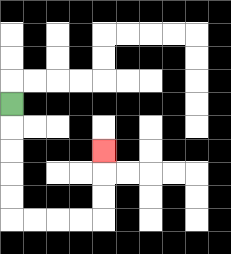{'start': '[0, 4]', 'end': '[4, 6]', 'path_directions': 'D,D,D,D,D,R,R,R,R,U,U,U', 'path_coordinates': '[[0, 4], [0, 5], [0, 6], [0, 7], [0, 8], [0, 9], [1, 9], [2, 9], [3, 9], [4, 9], [4, 8], [4, 7], [4, 6]]'}